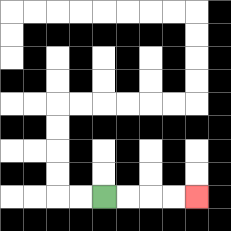{'start': '[4, 8]', 'end': '[8, 8]', 'path_directions': 'R,R,R,R', 'path_coordinates': '[[4, 8], [5, 8], [6, 8], [7, 8], [8, 8]]'}